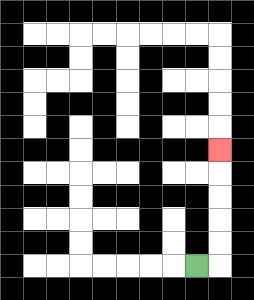{'start': '[8, 11]', 'end': '[9, 6]', 'path_directions': 'R,U,U,U,U,U', 'path_coordinates': '[[8, 11], [9, 11], [9, 10], [9, 9], [9, 8], [9, 7], [9, 6]]'}